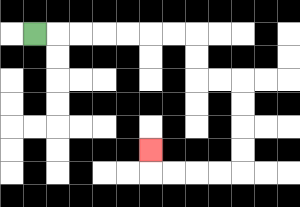{'start': '[1, 1]', 'end': '[6, 6]', 'path_directions': 'R,R,R,R,R,R,R,D,D,R,R,D,D,D,D,L,L,L,L,U', 'path_coordinates': '[[1, 1], [2, 1], [3, 1], [4, 1], [5, 1], [6, 1], [7, 1], [8, 1], [8, 2], [8, 3], [9, 3], [10, 3], [10, 4], [10, 5], [10, 6], [10, 7], [9, 7], [8, 7], [7, 7], [6, 7], [6, 6]]'}